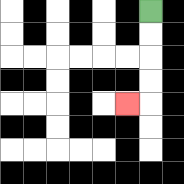{'start': '[6, 0]', 'end': '[5, 4]', 'path_directions': 'D,D,D,D,L', 'path_coordinates': '[[6, 0], [6, 1], [6, 2], [6, 3], [6, 4], [5, 4]]'}